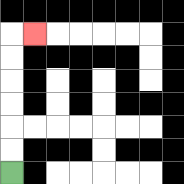{'start': '[0, 7]', 'end': '[1, 1]', 'path_directions': 'U,U,U,U,U,U,R', 'path_coordinates': '[[0, 7], [0, 6], [0, 5], [0, 4], [0, 3], [0, 2], [0, 1], [1, 1]]'}